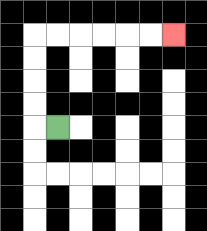{'start': '[2, 5]', 'end': '[7, 1]', 'path_directions': 'L,U,U,U,U,R,R,R,R,R,R', 'path_coordinates': '[[2, 5], [1, 5], [1, 4], [1, 3], [1, 2], [1, 1], [2, 1], [3, 1], [4, 1], [5, 1], [6, 1], [7, 1]]'}